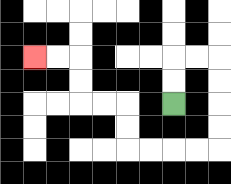{'start': '[7, 4]', 'end': '[1, 2]', 'path_directions': 'U,U,R,R,D,D,D,D,L,L,L,L,U,U,L,L,U,U,L,L', 'path_coordinates': '[[7, 4], [7, 3], [7, 2], [8, 2], [9, 2], [9, 3], [9, 4], [9, 5], [9, 6], [8, 6], [7, 6], [6, 6], [5, 6], [5, 5], [5, 4], [4, 4], [3, 4], [3, 3], [3, 2], [2, 2], [1, 2]]'}